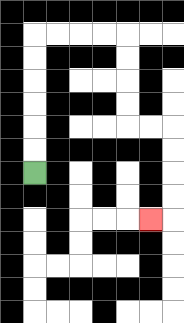{'start': '[1, 7]', 'end': '[6, 9]', 'path_directions': 'U,U,U,U,U,U,R,R,R,R,D,D,D,D,R,R,D,D,D,D,L', 'path_coordinates': '[[1, 7], [1, 6], [1, 5], [1, 4], [1, 3], [1, 2], [1, 1], [2, 1], [3, 1], [4, 1], [5, 1], [5, 2], [5, 3], [5, 4], [5, 5], [6, 5], [7, 5], [7, 6], [7, 7], [7, 8], [7, 9], [6, 9]]'}